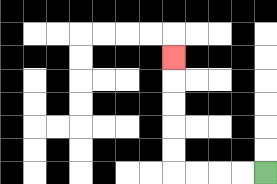{'start': '[11, 7]', 'end': '[7, 2]', 'path_directions': 'L,L,L,L,U,U,U,U,U', 'path_coordinates': '[[11, 7], [10, 7], [9, 7], [8, 7], [7, 7], [7, 6], [7, 5], [7, 4], [7, 3], [7, 2]]'}